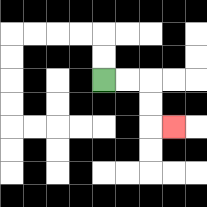{'start': '[4, 3]', 'end': '[7, 5]', 'path_directions': 'R,R,D,D,R', 'path_coordinates': '[[4, 3], [5, 3], [6, 3], [6, 4], [6, 5], [7, 5]]'}